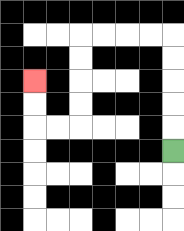{'start': '[7, 6]', 'end': '[1, 3]', 'path_directions': 'U,U,U,U,U,L,L,L,L,D,D,D,D,L,L,U,U', 'path_coordinates': '[[7, 6], [7, 5], [7, 4], [7, 3], [7, 2], [7, 1], [6, 1], [5, 1], [4, 1], [3, 1], [3, 2], [3, 3], [3, 4], [3, 5], [2, 5], [1, 5], [1, 4], [1, 3]]'}